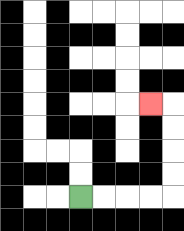{'start': '[3, 8]', 'end': '[6, 4]', 'path_directions': 'R,R,R,R,U,U,U,U,L', 'path_coordinates': '[[3, 8], [4, 8], [5, 8], [6, 8], [7, 8], [7, 7], [7, 6], [7, 5], [7, 4], [6, 4]]'}